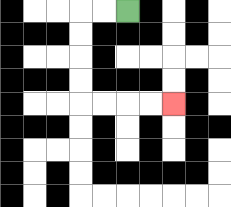{'start': '[5, 0]', 'end': '[7, 4]', 'path_directions': 'L,L,D,D,D,D,R,R,R,R', 'path_coordinates': '[[5, 0], [4, 0], [3, 0], [3, 1], [3, 2], [3, 3], [3, 4], [4, 4], [5, 4], [6, 4], [7, 4]]'}